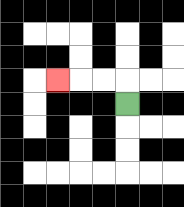{'start': '[5, 4]', 'end': '[2, 3]', 'path_directions': 'U,L,L,L', 'path_coordinates': '[[5, 4], [5, 3], [4, 3], [3, 3], [2, 3]]'}